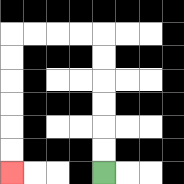{'start': '[4, 7]', 'end': '[0, 7]', 'path_directions': 'U,U,U,U,U,U,L,L,L,L,D,D,D,D,D,D', 'path_coordinates': '[[4, 7], [4, 6], [4, 5], [4, 4], [4, 3], [4, 2], [4, 1], [3, 1], [2, 1], [1, 1], [0, 1], [0, 2], [0, 3], [0, 4], [0, 5], [0, 6], [0, 7]]'}